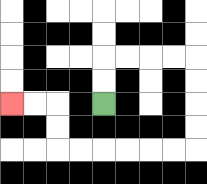{'start': '[4, 4]', 'end': '[0, 4]', 'path_directions': 'U,U,R,R,R,R,D,D,D,D,L,L,L,L,L,L,U,U,L,L', 'path_coordinates': '[[4, 4], [4, 3], [4, 2], [5, 2], [6, 2], [7, 2], [8, 2], [8, 3], [8, 4], [8, 5], [8, 6], [7, 6], [6, 6], [5, 6], [4, 6], [3, 6], [2, 6], [2, 5], [2, 4], [1, 4], [0, 4]]'}